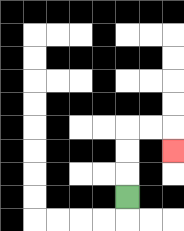{'start': '[5, 8]', 'end': '[7, 6]', 'path_directions': 'U,U,U,R,R,D', 'path_coordinates': '[[5, 8], [5, 7], [5, 6], [5, 5], [6, 5], [7, 5], [7, 6]]'}